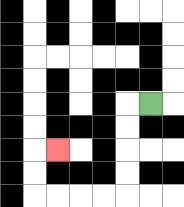{'start': '[6, 4]', 'end': '[2, 6]', 'path_directions': 'L,D,D,D,D,L,L,L,L,U,U,R', 'path_coordinates': '[[6, 4], [5, 4], [5, 5], [5, 6], [5, 7], [5, 8], [4, 8], [3, 8], [2, 8], [1, 8], [1, 7], [1, 6], [2, 6]]'}